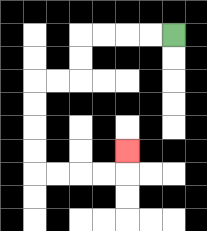{'start': '[7, 1]', 'end': '[5, 6]', 'path_directions': 'L,L,L,L,D,D,L,L,D,D,D,D,R,R,R,R,U', 'path_coordinates': '[[7, 1], [6, 1], [5, 1], [4, 1], [3, 1], [3, 2], [3, 3], [2, 3], [1, 3], [1, 4], [1, 5], [1, 6], [1, 7], [2, 7], [3, 7], [4, 7], [5, 7], [5, 6]]'}